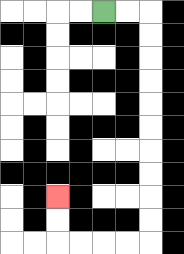{'start': '[4, 0]', 'end': '[2, 8]', 'path_directions': 'R,R,D,D,D,D,D,D,D,D,D,D,L,L,L,L,U,U', 'path_coordinates': '[[4, 0], [5, 0], [6, 0], [6, 1], [6, 2], [6, 3], [6, 4], [6, 5], [6, 6], [6, 7], [6, 8], [6, 9], [6, 10], [5, 10], [4, 10], [3, 10], [2, 10], [2, 9], [2, 8]]'}